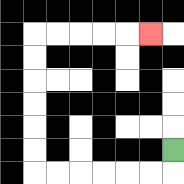{'start': '[7, 6]', 'end': '[6, 1]', 'path_directions': 'D,L,L,L,L,L,L,U,U,U,U,U,U,R,R,R,R,R', 'path_coordinates': '[[7, 6], [7, 7], [6, 7], [5, 7], [4, 7], [3, 7], [2, 7], [1, 7], [1, 6], [1, 5], [1, 4], [1, 3], [1, 2], [1, 1], [2, 1], [3, 1], [4, 1], [5, 1], [6, 1]]'}